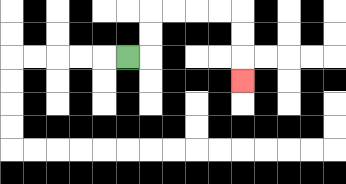{'start': '[5, 2]', 'end': '[10, 3]', 'path_directions': 'R,U,U,R,R,R,R,D,D,D', 'path_coordinates': '[[5, 2], [6, 2], [6, 1], [6, 0], [7, 0], [8, 0], [9, 0], [10, 0], [10, 1], [10, 2], [10, 3]]'}